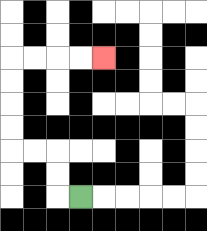{'start': '[3, 8]', 'end': '[4, 2]', 'path_directions': 'L,U,U,L,L,U,U,U,U,R,R,R,R', 'path_coordinates': '[[3, 8], [2, 8], [2, 7], [2, 6], [1, 6], [0, 6], [0, 5], [0, 4], [0, 3], [0, 2], [1, 2], [2, 2], [3, 2], [4, 2]]'}